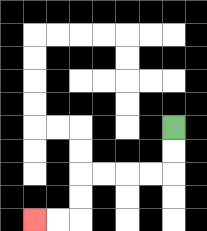{'start': '[7, 5]', 'end': '[1, 9]', 'path_directions': 'D,D,L,L,L,L,D,D,L,L', 'path_coordinates': '[[7, 5], [7, 6], [7, 7], [6, 7], [5, 7], [4, 7], [3, 7], [3, 8], [3, 9], [2, 9], [1, 9]]'}